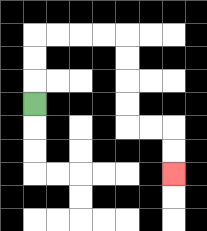{'start': '[1, 4]', 'end': '[7, 7]', 'path_directions': 'U,U,U,R,R,R,R,D,D,D,D,R,R,D,D', 'path_coordinates': '[[1, 4], [1, 3], [1, 2], [1, 1], [2, 1], [3, 1], [4, 1], [5, 1], [5, 2], [5, 3], [5, 4], [5, 5], [6, 5], [7, 5], [7, 6], [7, 7]]'}